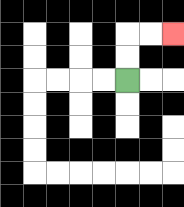{'start': '[5, 3]', 'end': '[7, 1]', 'path_directions': 'U,U,R,R', 'path_coordinates': '[[5, 3], [5, 2], [5, 1], [6, 1], [7, 1]]'}